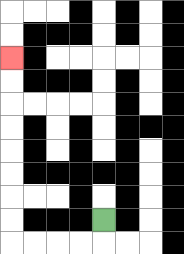{'start': '[4, 9]', 'end': '[0, 2]', 'path_directions': 'D,L,L,L,L,U,U,U,U,U,U,U,U', 'path_coordinates': '[[4, 9], [4, 10], [3, 10], [2, 10], [1, 10], [0, 10], [0, 9], [0, 8], [0, 7], [0, 6], [0, 5], [0, 4], [0, 3], [0, 2]]'}